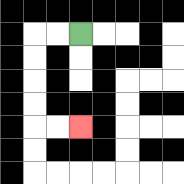{'start': '[3, 1]', 'end': '[3, 5]', 'path_directions': 'L,L,D,D,D,D,R,R', 'path_coordinates': '[[3, 1], [2, 1], [1, 1], [1, 2], [1, 3], [1, 4], [1, 5], [2, 5], [3, 5]]'}